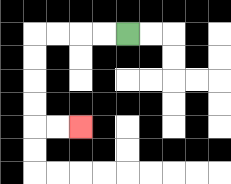{'start': '[5, 1]', 'end': '[3, 5]', 'path_directions': 'L,L,L,L,D,D,D,D,R,R', 'path_coordinates': '[[5, 1], [4, 1], [3, 1], [2, 1], [1, 1], [1, 2], [1, 3], [1, 4], [1, 5], [2, 5], [3, 5]]'}